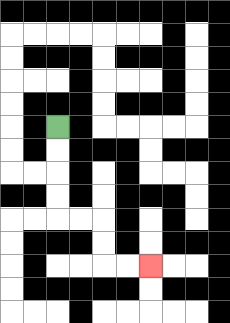{'start': '[2, 5]', 'end': '[6, 11]', 'path_directions': 'D,D,D,D,R,R,D,D,R,R', 'path_coordinates': '[[2, 5], [2, 6], [2, 7], [2, 8], [2, 9], [3, 9], [4, 9], [4, 10], [4, 11], [5, 11], [6, 11]]'}